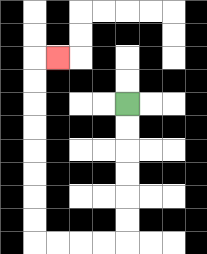{'start': '[5, 4]', 'end': '[2, 2]', 'path_directions': 'D,D,D,D,D,D,L,L,L,L,U,U,U,U,U,U,U,U,R', 'path_coordinates': '[[5, 4], [5, 5], [5, 6], [5, 7], [5, 8], [5, 9], [5, 10], [4, 10], [3, 10], [2, 10], [1, 10], [1, 9], [1, 8], [1, 7], [1, 6], [1, 5], [1, 4], [1, 3], [1, 2], [2, 2]]'}